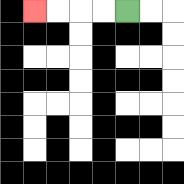{'start': '[5, 0]', 'end': '[1, 0]', 'path_directions': 'L,L,L,L', 'path_coordinates': '[[5, 0], [4, 0], [3, 0], [2, 0], [1, 0]]'}